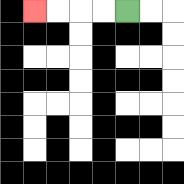{'start': '[5, 0]', 'end': '[1, 0]', 'path_directions': 'L,L,L,L', 'path_coordinates': '[[5, 0], [4, 0], [3, 0], [2, 0], [1, 0]]'}